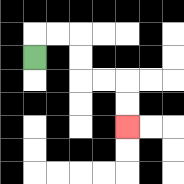{'start': '[1, 2]', 'end': '[5, 5]', 'path_directions': 'U,R,R,D,D,R,R,D,D', 'path_coordinates': '[[1, 2], [1, 1], [2, 1], [3, 1], [3, 2], [3, 3], [4, 3], [5, 3], [5, 4], [5, 5]]'}